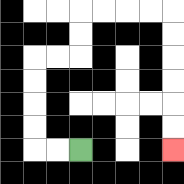{'start': '[3, 6]', 'end': '[7, 6]', 'path_directions': 'L,L,U,U,U,U,R,R,U,U,R,R,R,R,D,D,D,D,D,D', 'path_coordinates': '[[3, 6], [2, 6], [1, 6], [1, 5], [1, 4], [1, 3], [1, 2], [2, 2], [3, 2], [3, 1], [3, 0], [4, 0], [5, 0], [6, 0], [7, 0], [7, 1], [7, 2], [7, 3], [7, 4], [7, 5], [7, 6]]'}